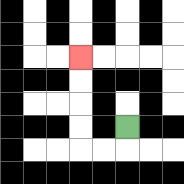{'start': '[5, 5]', 'end': '[3, 2]', 'path_directions': 'D,L,L,U,U,U,U', 'path_coordinates': '[[5, 5], [5, 6], [4, 6], [3, 6], [3, 5], [3, 4], [3, 3], [3, 2]]'}